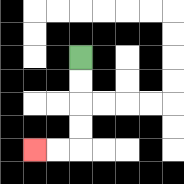{'start': '[3, 2]', 'end': '[1, 6]', 'path_directions': 'D,D,D,D,L,L', 'path_coordinates': '[[3, 2], [3, 3], [3, 4], [3, 5], [3, 6], [2, 6], [1, 6]]'}